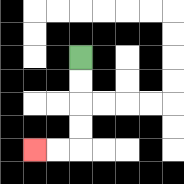{'start': '[3, 2]', 'end': '[1, 6]', 'path_directions': 'D,D,D,D,L,L', 'path_coordinates': '[[3, 2], [3, 3], [3, 4], [3, 5], [3, 6], [2, 6], [1, 6]]'}